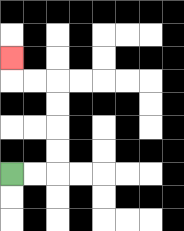{'start': '[0, 7]', 'end': '[0, 2]', 'path_directions': 'R,R,U,U,U,U,L,L,U', 'path_coordinates': '[[0, 7], [1, 7], [2, 7], [2, 6], [2, 5], [2, 4], [2, 3], [1, 3], [0, 3], [0, 2]]'}